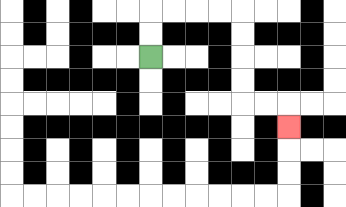{'start': '[6, 2]', 'end': '[12, 5]', 'path_directions': 'U,U,R,R,R,R,D,D,D,D,R,R,D', 'path_coordinates': '[[6, 2], [6, 1], [6, 0], [7, 0], [8, 0], [9, 0], [10, 0], [10, 1], [10, 2], [10, 3], [10, 4], [11, 4], [12, 4], [12, 5]]'}